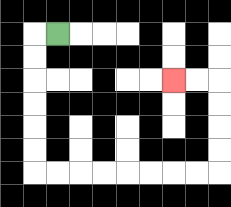{'start': '[2, 1]', 'end': '[7, 3]', 'path_directions': 'L,D,D,D,D,D,D,R,R,R,R,R,R,R,R,U,U,U,U,L,L', 'path_coordinates': '[[2, 1], [1, 1], [1, 2], [1, 3], [1, 4], [1, 5], [1, 6], [1, 7], [2, 7], [3, 7], [4, 7], [5, 7], [6, 7], [7, 7], [8, 7], [9, 7], [9, 6], [9, 5], [9, 4], [9, 3], [8, 3], [7, 3]]'}